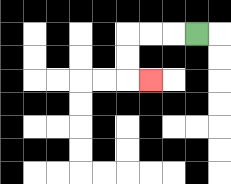{'start': '[8, 1]', 'end': '[6, 3]', 'path_directions': 'L,L,L,D,D,R', 'path_coordinates': '[[8, 1], [7, 1], [6, 1], [5, 1], [5, 2], [5, 3], [6, 3]]'}